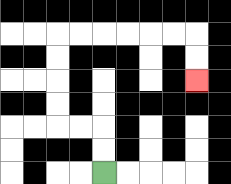{'start': '[4, 7]', 'end': '[8, 3]', 'path_directions': 'U,U,L,L,U,U,U,U,R,R,R,R,R,R,D,D', 'path_coordinates': '[[4, 7], [4, 6], [4, 5], [3, 5], [2, 5], [2, 4], [2, 3], [2, 2], [2, 1], [3, 1], [4, 1], [5, 1], [6, 1], [7, 1], [8, 1], [8, 2], [8, 3]]'}